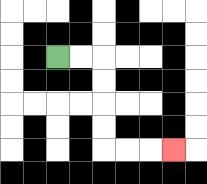{'start': '[2, 2]', 'end': '[7, 6]', 'path_directions': 'R,R,D,D,D,D,R,R,R', 'path_coordinates': '[[2, 2], [3, 2], [4, 2], [4, 3], [4, 4], [4, 5], [4, 6], [5, 6], [6, 6], [7, 6]]'}